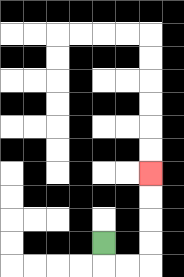{'start': '[4, 10]', 'end': '[6, 7]', 'path_directions': 'D,R,R,U,U,U,U', 'path_coordinates': '[[4, 10], [4, 11], [5, 11], [6, 11], [6, 10], [6, 9], [6, 8], [6, 7]]'}